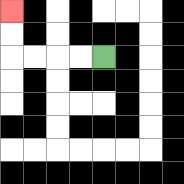{'start': '[4, 2]', 'end': '[0, 0]', 'path_directions': 'L,L,L,L,U,U', 'path_coordinates': '[[4, 2], [3, 2], [2, 2], [1, 2], [0, 2], [0, 1], [0, 0]]'}